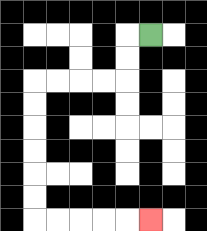{'start': '[6, 1]', 'end': '[6, 9]', 'path_directions': 'L,D,D,L,L,L,L,D,D,D,D,D,D,R,R,R,R,R', 'path_coordinates': '[[6, 1], [5, 1], [5, 2], [5, 3], [4, 3], [3, 3], [2, 3], [1, 3], [1, 4], [1, 5], [1, 6], [1, 7], [1, 8], [1, 9], [2, 9], [3, 9], [4, 9], [5, 9], [6, 9]]'}